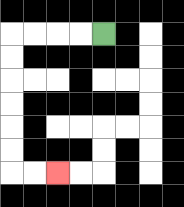{'start': '[4, 1]', 'end': '[2, 7]', 'path_directions': 'L,L,L,L,D,D,D,D,D,D,R,R', 'path_coordinates': '[[4, 1], [3, 1], [2, 1], [1, 1], [0, 1], [0, 2], [0, 3], [0, 4], [0, 5], [0, 6], [0, 7], [1, 7], [2, 7]]'}